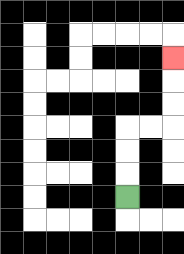{'start': '[5, 8]', 'end': '[7, 2]', 'path_directions': 'U,U,U,R,R,U,U,U', 'path_coordinates': '[[5, 8], [5, 7], [5, 6], [5, 5], [6, 5], [7, 5], [7, 4], [7, 3], [7, 2]]'}